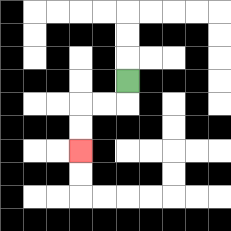{'start': '[5, 3]', 'end': '[3, 6]', 'path_directions': 'D,L,L,D,D', 'path_coordinates': '[[5, 3], [5, 4], [4, 4], [3, 4], [3, 5], [3, 6]]'}